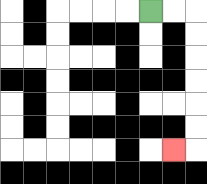{'start': '[6, 0]', 'end': '[7, 6]', 'path_directions': 'R,R,D,D,D,D,D,D,L', 'path_coordinates': '[[6, 0], [7, 0], [8, 0], [8, 1], [8, 2], [8, 3], [8, 4], [8, 5], [8, 6], [7, 6]]'}